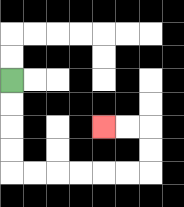{'start': '[0, 3]', 'end': '[4, 5]', 'path_directions': 'D,D,D,D,R,R,R,R,R,R,U,U,L,L', 'path_coordinates': '[[0, 3], [0, 4], [0, 5], [0, 6], [0, 7], [1, 7], [2, 7], [3, 7], [4, 7], [5, 7], [6, 7], [6, 6], [6, 5], [5, 5], [4, 5]]'}